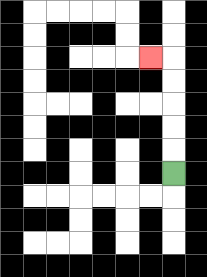{'start': '[7, 7]', 'end': '[6, 2]', 'path_directions': 'U,U,U,U,U,L', 'path_coordinates': '[[7, 7], [7, 6], [7, 5], [7, 4], [7, 3], [7, 2], [6, 2]]'}